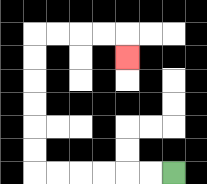{'start': '[7, 7]', 'end': '[5, 2]', 'path_directions': 'L,L,L,L,L,L,U,U,U,U,U,U,R,R,R,R,D', 'path_coordinates': '[[7, 7], [6, 7], [5, 7], [4, 7], [3, 7], [2, 7], [1, 7], [1, 6], [1, 5], [1, 4], [1, 3], [1, 2], [1, 1], [2, 1], [3, 1], [4, 1], [5, 1], [5, 2]]'}